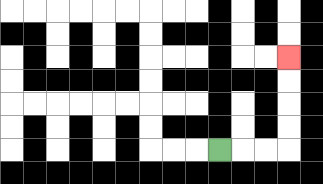{'start': '[9, 6]', 'end': '[12, 2]', 'path_directions': 'R,R,R,U,U,U,U', 'path_coordinates': '[[9, 6], [10, 6], [11, 6], [12, 6], [12, 5], [12, 4], [12, 3], [12, 2]]'}